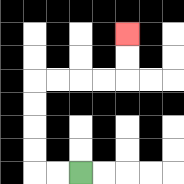{'start': '[3, 7]', 'end': '[5, 1]', 'path_directions': 'L,L,U,U,U,U,R,R,R,R,U,U', 'path_coordinates': '[[3, 7], [2, 7], [1, 7], [1, 6], [1, 5], [1, 4], [1, 3], [2, 3], [3, 3], [4, 3], [5, 3], [5, 2], [5, 1]]'}